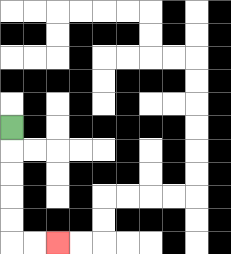{'start': '[0, 5]', 'end': '[2, 10]', 'path_directions': 'D,D,D,D,D,R,R', 'path_coordinates': '[[0, 5], [0, 6], [0, 7], [0, 8], [0, 9], [0, 10], [1, 10], [2, 10]]'}